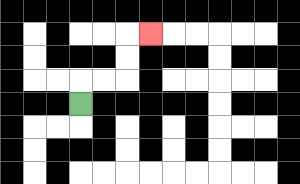{'start': '[3, 4]', 'end': '[6, 1]', 'path_directions': 'U,R,R,U,U,R', 'path_coordinates': '[[3, 4], [3, 3], [4, 3], [5, 3], [5, 2], [5, 1], [6, 1]]'}